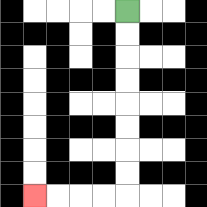{'start': '[5, 0]', 'end': '[1, 8]', 'path_directions': 'D,D,D,D,D,D,D,D,L,L,L,L', 'path_coordinates': '[[5, 0], [5, 1], [5, 2], [5, 3], [5, 4], [5, 5], [5, 6], [5, 7], [5, 8], [4, 8], [3, 8], [2, 8], [1, 8]]'}